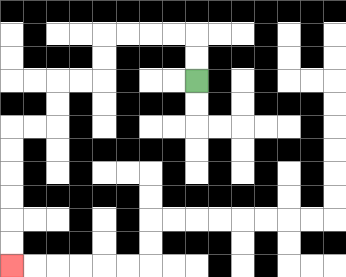{'start': '[8, 3]', 'end': '[0, 11]', 'path_directions': 'U,U,L,L,L,L,D,D,L,L,D,D,L,L,D,D,D,D,D,D', 'path_coordinates': '[[8, 3], [8, 2], [8, 1], [7, 1], [6, 1], [5, 1], [4, 1], [4, 2], [4, 3], [3, 3], [2, 3], [2, 4], [2, 5], [1, 5], [0, 5], [0, 6], [0, 7], [0, 8], [0, 9], [0, 10], [0, 11]]'}